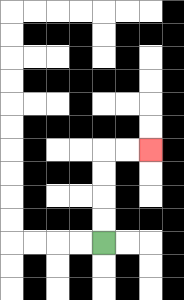{'start': '[4, 10]', 'end': '[6, 6]', 'path_directions': 'U,U,U,U,R,R', 'path_coordinates': '[[4, 10], [4, 9], [4, 8], [4, 7], [4, 6], [5, 6], [6, 6]]'}